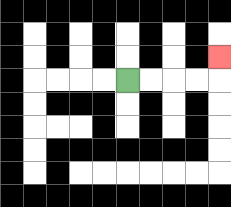{'start': '[5, 3]', 'end': '[9, 2]', 'path_directions': 'R,R,R,R,U', 'path_coordinates': '[[5, 3], [6, 3], [7, 3], [8, 3], [9, 3], [9, 2]]'}